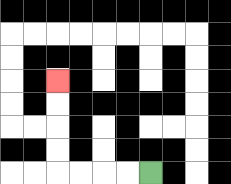{'start': '[6, 7]', 'end': '[2, 3]', 'path_directions': 'L,L,L,L,U,U,U,U', 'path_coordinates': '[[6, 7], [5, 7], [4, 7], [3, 7], [2, 7], [2, 6], [2, 5], [2, 4], [2, 3]]'}